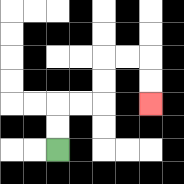{'start': '[2, 6]', 'end': '[6, 4]', 'path_directions': 'U,U,R,R,U,U,R,R,D,D', 'path_coordinates': '[[2, 6], [2, 5], [2, 4], [3, 4], [4, 4], [4, 3], [4, 2], [5, 2], [6, 2], [6, 3], [6, 4]]'}